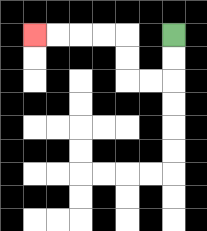{'start': '[7, 1]', 'end': '[1, 1]', 'path_directions': 'D,D,L,L,U,U,L,L,L,L', 'path_coordinates': '[[7, 1], [7, 2], [7, 3], [6, 3], [5, 3], [5, 2], [5, 1], [4, 1], [3, 1], [2, 1], [1, 1]]'}